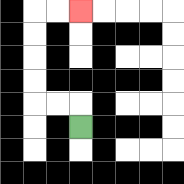{'start': '[3, 5]', 'end': '[3, 0]', 'path_directions': 'U,L,L,U,U,U,U,R,R', 'path_coordinates': '[[3, 5], [3, 4], [2, 4], [1, 4], [1, 3], [1, 2], [1, 1], [1, 0], [2, 0], [3, 0]]'}